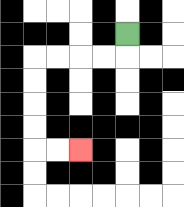{'start': '[5, 1]', 'end': '[3, 6]', 'path_directions': 'D,L,L,L,L,D,D,D,D,R,R', 'path_coordinates': '[[5, 1], [5, 2], [4, 2], [3, 2], [2, 2], [1, 2], [1, 3], [1, 4], [1, 5], [1, 6], [2, 6], [3, 6]]'}